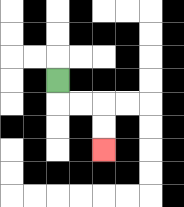{'start': '[2, 3]', 'end': '[4, 6]', 'path_directions': 'D,R,R,D,D', 'path_coordinates': '[[2, 3], [2, 4], [3, 4], [4, 4], [4, 5], [4, 6]]'}